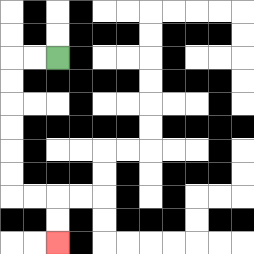{'start': '[2, 2]', 'end': '[2, 10]', 'path_directions': 'L,L,D,D,D,D,D,D,R,R,D,D', 'path_coordinates': '[[2, 2], [1, 2], [0, 2], [0, 3], [0, 4], [0, 5], [0, 6], [0, 7], [0, 8], [1, 8], [2, 8], [2, 9], [2, 10]]'}